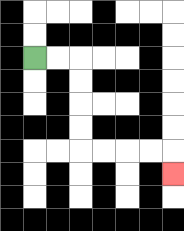{'start': '[1, 2]', 'end': '[7, 7]', 'path_directions': 'R,R,D,D,D,D,R,R,R,R,D', 'path_coordinates': '[[1, 2], [2, 2], [3, 2], [3, 3], [3, 4], [3, 5], [3, 6], [4, 6], [5, 6], [6, 6], [7, 6], [7, 7]]'}